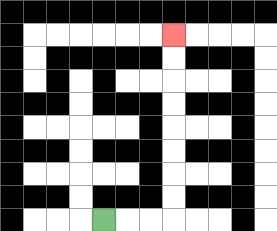{'start': '[4, 9]', 'end': '[7, 1]', 'path_directions': 'R,R,R,U,U,U,U,U,U,U,U', 'path_coordinates': '[[4, 9], [5, 9], [6, 9], [7, 9], [7, 8], [7, 7], [7, 6], [7, 5], [7, 4], [7, 3], [7, 2], [7, 1]]'}